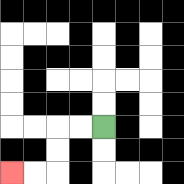{'start': '[4, 5]', 'end': '[0, 7]', 'path_directions': 'L,L,D,D,L,L', 'path_coordinates': '[[4, 5], [3, 5], [2, 5], [2, 6], [2, 7], [1, 7], [0, 7]]'}